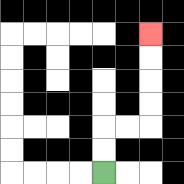{'start': '[4, 7]', 'end': '[6, 1]', 'path_directions': 'U,U,R,R,U,U,U,U', 'path_coordinates': '[[4, 7], [4, 6], [4, 5], [5, 5], [6, 5], [6, 4], [6, 3], [6, 2], [6, 1]]'}